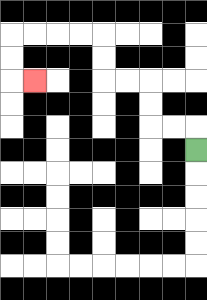{'start': '[8, 6]', 'end': '[1, 3]', 'path_directions': 'U,L,L,U,U,L,L,U,U,L,L,L,L,D,D,R', 'path_coordinates': '[[8, 6], [8, 5], [7, 5], [6, 5], [6, 4], [6, 3], [5, 3], [4, 3], [4, 2], [4, 1], [3, 1], [2, 1], [1, 1], [0, 1], [0, 2], [0, 3], [1, 3]]'}